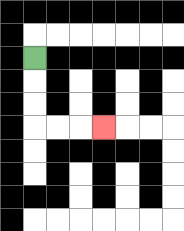{'start': '[1, 2]', 'end': '[4, 5]', 'path_directions': 'D,D,D,R,R,R', 'path_coordinates': '[[1, 2], [1, 3], [1, 4], [1, 5], [2, 5], [3, 5], [4, 5]]'}